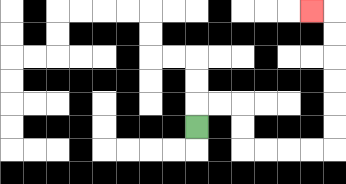{'start': '[8, 5]', 'end': '[13, 0]', 'path_directions': 'U,R,R,D,D,R,R,R,R,U,U,U,U,U,U,L', 'path_coordinates': '[[8, 5], [8, 4], [9, 4], [10, 4], [10, 5], [10, 6], [11, 6], [12, 6], [13, 6], [14, 6], [14, 5], [14, 4], [14, 3], [14, 2], [14, 1], [14, 0], [13, 0]]'}